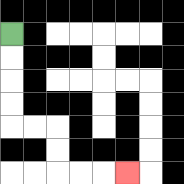{'start': '[0, 1]', 'end': '[5, 7]', 'path_directions': 'D,D,D,D,R,R,D,D,R,R,R', 'path_coordinates': '[[0, 1], [0, 2], [0, 3], [0, 4], [0, 5], [1, 5], [2, 5], [2, 6], [2, 7], [3, 7], [4, 7], [5, 7]]'}